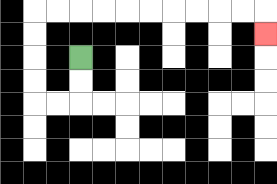{'start': '[3, 2]', 'end': '[11, 1]', 'path_directions': 'D,D,L,L,U,U,U,U,R,R,R,R,R,R,R,R,R,R,D', 'path_coordinates': '[[3, 2], [3, 3], [3, 4], [2, 4], [1, 4], [1, 3], [1, 2], [1, 1], [1, 0], [2, 0], [3, 0], [4, 0], [5, 0], [6, 0], [7, 0], [8, 0], [9, 0], [10, 0], [11, 0], [11, 1]]'}